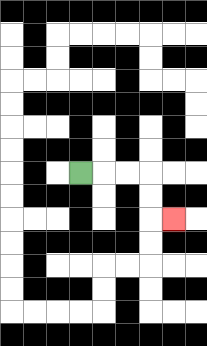{'start': '[3, 7]', 'end': '[7, 9]', 'path_directions': 'R,R,R,D,D,R', 'path_coordinates': '[[3, 7], [4, 7], [5, 7], [6, 7], [6, 8], [6, 9], [7, 9]]'}